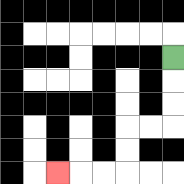{'start': '[7, 2]', 'end': '[2, 7]', 'path_directions': 'D,D,D,L,L,D,D,L,L,L', 'path_coordinates': '[[7, 2], [7, 3], [7, 4], [7, 5], [6, 5], [5, 5], [5, 6], [5, 7], [4, 7], [3, 7], [2, 7]]'}